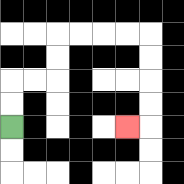{'start': '[0, 5]', 'end': '[5, 5]', 'path_directions': 'U,U,R,R,U,U,R,R,R,R,D,D,D,D,L', 'path_coordinates': '[[0, 5], [0, 4], [0, 3], [1, 3], [2, 3], [2, 2], [2, 1], [3, 1], [4, 1], [5, 1], [6, 1], [6, 2], [6, 3], [6, 4], [6, 5], [5, 5]]'}